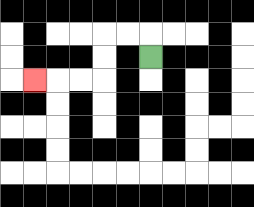{'start': '[6, 2]', 'end': '[1, 3]', 'path_directions': 'U,L,L,D,D,L,L,L', 'path_coordinates': '[[6, 2], [6, 1], [5, 1], [4, 1], [4, 2], [4, 3], [3, 3], [2, 3], [1, 3]]'}